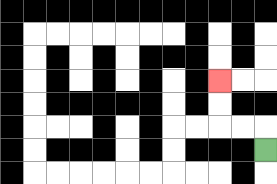{'start': '[11, 6]', 'end': '[9, 3]', 'path_directions': 'U,L,L,U,U', 'path_coordinates': '[[11, 6], [11, 5], [10, 5], [9, 5], [9, 4], [9, 3]]'}